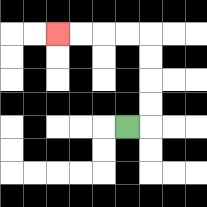{'start': '[5, 5]', 'end': '[2, 1]', 'path_directions': 'R,U,U,U,U,L,L,L,L', 'path_coordinates': '[[5, 5], [6, 5], [6, 4], [6, 3], [6, 2], [6, 1], [5, 1], [4, 1], [3, 1], [2, 1]]'}